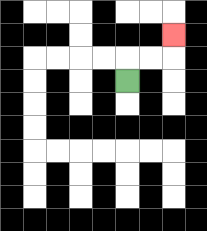{'start': '[5, 3]', 'end': '[7, 1]', 'path_directions': 'U,R,R,U', 'path_coordinates': '[[5, 3], [5, 2], [6, 2], [7, 2], [7, 1]]'}